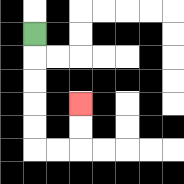{'start': '[1, 1]', 'end': '[3, 4]', 'path_directions': 'D,D,D,D,D,R,R,U,U', 'path_coordinates': '[[1, 1], [1, 2], [1, 3], [1, 4], [1, 5], [1, 6], [2, 6], [3, 6], [3, 5], [3, 4]]'}